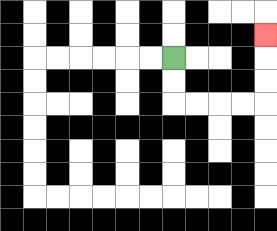{'start': '[7, 2]', 'end': '[11, 1]', 'path_directions': 'D,D,R,R,R,R,U,U,U', 'path_coordinates': '[[7, 2], [7, 3], [7, 4], [8, 4], [9, 4], [10, 4], [11, 4], [11, 3], [11, 2], [11, 1]]'}